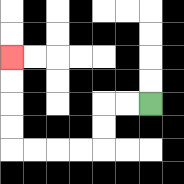{'start': '[6, 4]', 'end': '[0, 2]', 'path_directions': 'L,L,D,D,L,L,L,L,U,U,U,U', 'path_coordinates': '[[6, 4], [5, 4], [4, 4], [4, 5], [4, 6], [3, 6], [2, 6], [1, 6], [0, 6], [0, 5], [0, 4], [0, 3], [0, 2]]'}